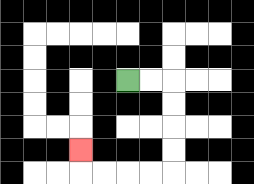{'start': '[5, 3]', 'end': '[3, 6]', 'path_directions': 'R,R,D,D,D,D,L,L,L,L,U', 'path_coordinates': '[[5, 3], [6, 3], [7, 3], [7, 4], [7, 5], [7, 6], [7, 7], [6, 7], [5, 7], [4, 7], [3, 7], [3, 6]]'}